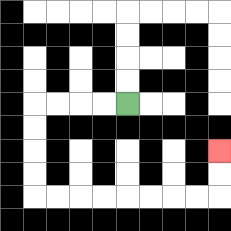{'start': '[5, 4]', 'end': '[9, 6]', 'path_directions': 'L,L,L,L,D,D,D,D,R,R,R,R,R,R,R,R,U,U', 'path_coordinates': '[[5, 4], [4, 4], [3, 4], [2, 4], [1, 4], [1, 5], [1, 6], [1, 7], [1, 8], [2, 8], [3, 8], [4, 8], [5, 8], [6, 8], [7, 8], [8, 8], [9, 8], [9, 7], [9, 6]]'}